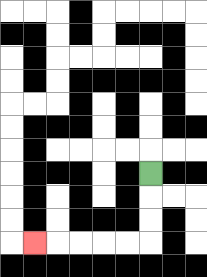{'start': '[6, 7]', 'end': '[1, 10]', 'path_directions': 'D,D,D,L,L,L,L,L', 'path_coordinates': '[[6, 7], [6, 8], [6, 9], [6, 10], [5, 10], [4, 10], [3, 10], [2, 10], [1, 10]]'}